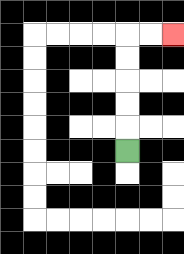{'start': '[5, 6]', 'end': '[7, 1]', 'path_directions': 'U,U,U,U,U,R,R', 'path_coordinates': '[[5, 6], [5, 5], [5, 4], [5, 3], [5, 2], [5, 1], [6, 1], [7, 1]]'}